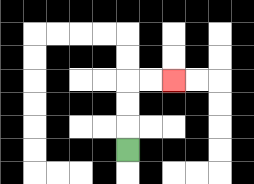{'start': '[5, 6]', 'end': '[7, 3]', 'path_directions': 'U,U,U,R,R', 'path_coordinates': '[[5, 6], [5, 5], [5, 4], [5, 3], [6, 3], [7, 3]]'}